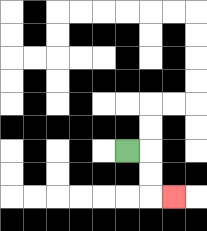{'start': '[5, 6]', 'end': '[7, 8]', 'path_directions': 'R,D,D,R', 'path_coordinates': '[[5, 6], [6, 6], [6, 7], [6, 8], [7, 8]]'}